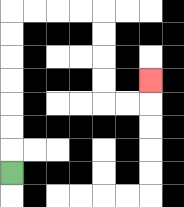{'start': '[0, 7]', 'end': '[6, 3]', 'path_directions': 'U,U,U,U,U,U,U,R,R,R,R,D,D,D,D,R,R,U', 'path_coordinates': '[[0, 7], [0, 6], [0, 5], [0, 4], [0, 3], [0, 2], [0, 1], [0, 0], [1, 0], [2, 0], [3, 0], [4, 0], [4, 1], [4, 2], [4, 3], [4, 4], [5, 4], [6, 4], [6, 3]]'}